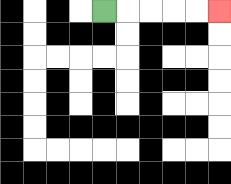{'start': '[4, 0]', 'end': '[9, 0]', 'path_directions': 'R,R,R,R,R', 'path_coordinates': '[[4, 0], [5, 0], [6, 0], [7, 0], [8, 0], [9, 0]]'}